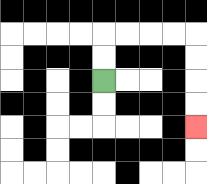{'start': '[4, 3]', 'end': '[8, 5]', 'path_directions': 'U,U,R,R,R,R,D,D,D,D', 'path_coordinates': '[[4, 3], [4, 2], [4, 1], [5, 1], [6, 1], [7, 1], [8, 1], [8, 2], [8, 3], [8, 4], [8, 5]]'}